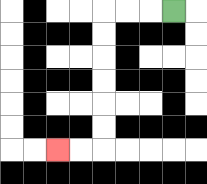{'start': '[7, 0]', 'end': '[2, 6]', 'path_directions': 'L,L,L,D,D,D,D,D,D,L,L', 'path_coordinates': '[[7, 0], [6, 0], [5, 0], [4, 0], [4, 1], [4, 2], [4, 3], [4, 4], [4, 5], [4, 6], [3, 6], [2, 6]]'}